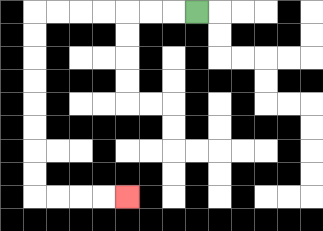{'start': '[8, 0]', 'end': '[5, 8]', 'path_directions': 'L,L,L,L,L,L,L,D,D,D,D,D,D,D,D,R,R,R,R', 'path_coordinates': '[[8, 0], [7, 0], [6, 0], [5, 0], [4, 0], [3, 0], [2, 0], [1, 0], [1, 1], [1, 2], [1, 3], [1, 4], [1, 5], [1, 6], [1, 7], [1, 8], [2, 8], [3, 8], [4, 8], [5, 8]]'}